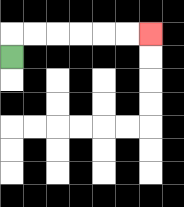{'start': '[0, 2]', 'end': '[6, 1]', 'path_directions': 'U,R,R,R,R,R,R', 'path_coordinates': '[[0, 2], [0, 1], [1, 1], [2, 1], [3, 1], [4, 1], [5, 1], [6, 1]]'}